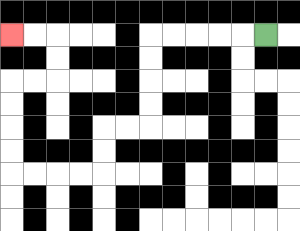{'start': '[11, 1]', 'end': '[0, 1]', 'path_directions': 'L,L,L,L,L,D,D,D,D,L,L,D,D,L,L,L,L,U,U,U,U,R,R,U,U,L,L', 'path_coordinates': '[[11, 1], [10, 1], [9, 1], [8, 1], [7, 1], [6, 1], [6, 2], [6, 3], [6, 4], [6, 5], [5, 5], [4, 5], [4, 6], [4, 7], [3, 7], [2, 7], [1, 7], [0, 7], [0, 6], [0, 5], [0, 4], [0, 3], [1, 3], [2, 3], [2, 2], [2, 1], [1, 1], [0, 1]]'}